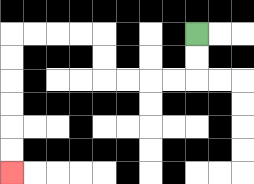{'start': '[8, 1]', 'end': '[0, 7]', 'path_directions': 'D,D,L,L,L,L,U,U,L,L,L,L,D,D,D,D,D,D', 'path_coordinates': '[[8, 1], [8, 2], [8, 3], [7, 3], [6, 3], [5, 3], [4, 3], [4, 2], [4, 1], [3, 1], [2, 1], [1, 1], [0, 1], [0, 2], [0, 3], [0, 4], [0, 5], [0, 6], [0, 7]]'}